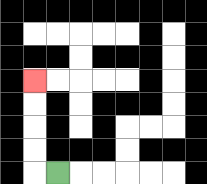{'start': '[2, 7]', 'end': '[1, 3]', 'path_directions': 'L,U,U,U,U', 'path_coordinates': '[[2, 7], [1, 7], [1, 6], [1, 5], [1, 4], [1, 3]]'}